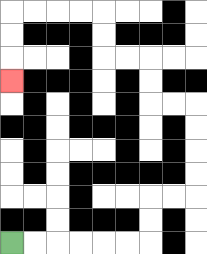{'start': '[0, 10]', 'end': '[0, 3]', 'path_directions': 'R,R,R,R,R,R,U,U,R,R,U,U,U,U,L,L,U,U,L,L,U,U,L,L,L,L,D,D,D', 'path_coordinates': '[[0, 10], [1, 10], [2, 10], [3, 10], [4, 10], [5, 10], [6, 10], [6, 9], [6, 8], [7, 8], [8, 8], [8, 7], [8, 6], [8, 5], [8, 4], [7, 4], [6, 4], [6, 3], [6, 2], [5, 2], [4, 2], [4, 1], [4, 0], [3, 0], [2, 0], [1, 0], [0, 0], [0, 1], [0, 2], [0, 3]]'}